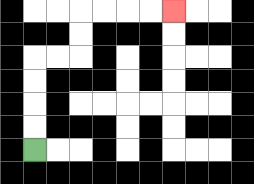{'start': '[1, 6]', 'end': '[7, 0]', 'path_directions': 'U,U,U,U,R,R,U,U,R,R,R,R', 'path_coordinates': '[[1, 6], [1, 5], [1, 4], [1, 3], [1, 2], [2, 2], [3, 2], [3, 1], [3, 0], [4, 0], [5, 0], [6, 0], [7, 0]]'}